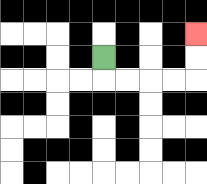{'start': '[4, 2]', 'end': '[8, 1]', 'path_directions': 'D,R,R,R,R,U,U', 'path_coordinates': '[[4, 2], [4, 3], [5, 3], [6, 3], [7, 3], [8, 3], [8, 2], [8, 1]]'}